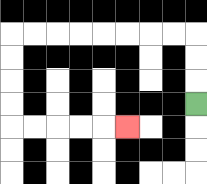{'start': '[8, 4]', 'end': '[5, 5]', 'path_directions': 'U,U,U,L,L,L,L,L,L,L,L,D,D,D,D,R,R,R,R,R', 'path_coordinates': '[[8, 4], [8, 3], [8, 2], [8, 1], [7, 1], [6, 1], [5, 1], [4, 1], [3, 1], [2, 1], [1, 1], [0, 1], [0, 2], [0, 3], [0, 4], [0, 5], [1, 5], [2, 5], [3, 5], [4, 5], [5, 5]]'}